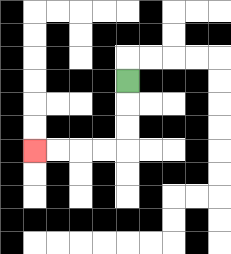{'start': '[5, 3]', 'end': '[1, 6]', 'path_directions': 'D,D,D,L,L,L,L', 'path_coordinates': '[[5, 3], [5, 4], [5, 5], [5, 6], [4, 6], [3, 6], [2, 6], [1, 6]]'}